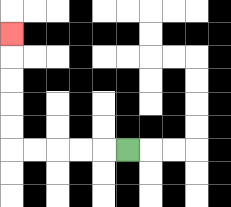{'start': '[5, 6]', 'end': '[0, 1]', 'path_directions': 'L,L,L,L,L,U,U,U,U,U', 'path_coordinates': '[[5, 6], [4, 6], [3, 6], [2, 6], [1, 6], [0, 6], [0, 5], [0, 4], [0, 3], [0, 2], [0, 1]]'}